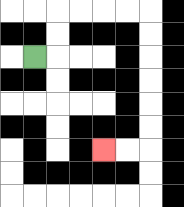{'start': '[1, 2]', 'end': '[4, 6]', 'path_directions': 'R,U,U,R,R,R,R,D,D,D,D,D,D,L,L', 'path_coordinates': '[[1, 2], [2, 2], [2, 1], [2, 0], [3, 0], [4, 0], [5, 0], [6, 0], [6, 1], [6, 2], [6, 3], [6, 4], [6, 5], [6, 6], [5, 6], [4, 6]]'}